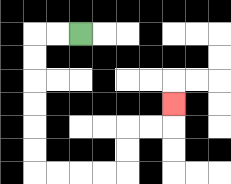{'start': '[3, 1]', 'end': '[7, 4]', 'path_directions': 'L,L,D,D,D,D,D,D,R,R,R,R,U,U,R,R,U', 'path_coordinates': '[[3, 1], [2, 1], [1, 1], [1, 2], [1, 3], [1, 4], [1, 5], [1, 6], [1, 7], [2, 7], [3, 7], [4, 7], [5, 7], [5, 6], [5, 5], [6, 5], [7, 5], [7, 4]]'}